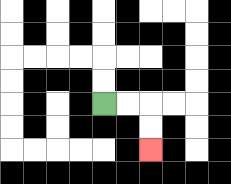{'start': '[4, 4]', 'end': '[6, 6]', 'path_directions': 'R,R,D,D', 'path_coordinates': '[[4, 4], [5, 4], [6, 4], [6, 5], [6, 6]]'}